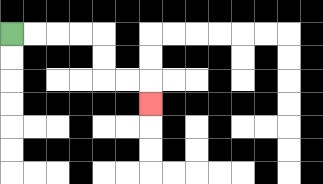{'start': '[0, 1]', 'end': '[6, 4]', 'path_directions': 'R,R,R,R,D,D,R,R,D', 'path_coordinates': '[[0, 1], [1, 1], [2, 1], [3, 1], [4, 1], [4, 2], [4, 3], [5, 3], [6, 3], [6, 4]]'}